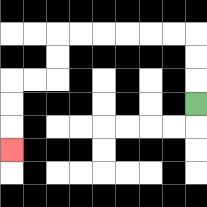{'start': '[8, 4]', 'end': '[0, 6]', 'path_directions': 'U,U,U,L,L,L,L,L,L,D,D,L,L,D,D,D', 'path_coordinates': '[[8, 4], [8, 3], [8, 2], [8, 1], [7, 1], [6, 1], [5, 1], [4, 1], [3, 1], [2, 1], [2, 2], [2, 3], [1, 3], [0, 3], [0, 4], [0, 5], [0, 6]]'}